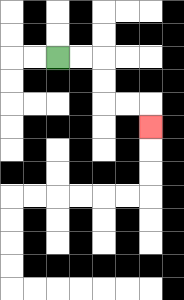{'start': '[2, 2]', 'end': '[6, 5]', 'path_directions': 'R,R,D,D,R,R,D', 'path_coordinates': '[[2, 2], [3, 2], [4, 2], [4, 3], [4, 4], [5, 4], [6, 4], [6, 5]]'}